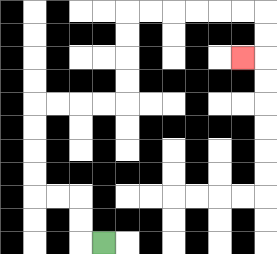{'start': '[4, 10]', 'end': '[10, 2]', 'path_directions': 'L,U,U,L,L,U,U,U,U,R,R,R,R,U,U,U,U,R,R,R,R,R,R,D,D,L', 'path_coordinates': '[[4, 10], [3, 10], [3, 9], [3, 8], [2, 8], [1, 8], [1, 7], [1, 6], [1, 5], [1, 4], [2, 4], [3, 4], [4, 4], [5, 4], [5, 3], [5, 2], [5, 1], [5, 0], [6, 0], [7, 0], [8, 0], [9, 0], [10, 0], [11, 0], [11, 1], [11, 2], [10, 2]]'}